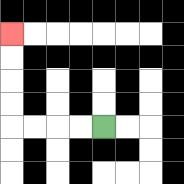{'start': '[4, 5]', 'end': '[0, 1]', 'path_directions': 'L,L,L,L,U,U,U,U', 'path_coordinates': '[[4, 5], [3, 5], [2, 5], [1, 5], [0, 5], [0, 4], [0, 3], [0, 2], [0, 1]]'}